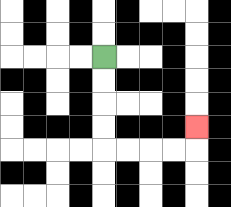{'start': '[4, 2]', 'end': '[8, 5]', 'path_directions': 'D,D,D,D,R,R,R,R,U', 'path_coordinates': '[[4, 2], [4, 3], [4, 4], [4, 5], [4, 6], [5, 6], [6, 6], [7, 6], [8, 6], [8, 5]]'}